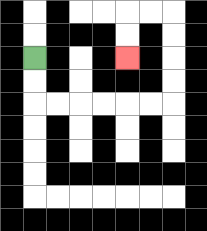{'start': '[1, 2]', 'end': '[5, 2]', 'path_directions': 'D,D,R,R,R,R,R,R,U,U,U,U,L,L,D,D', 'path_coordinates': '[[1, 2], [1, 3], [1, 4], [2, 4], [3, 4], [4, 4], [5, 4], [6, 4], [7, 4], [7, 3], [7, 2], [7, 1], [7, 0], [6, 0], [5, 0], [5, 1], [5, 2]]'}